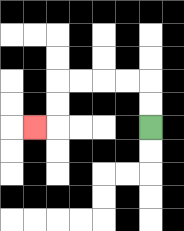{'start': '[6, 5]', 'end': '[1, 5]', 'path_directions': 'U,U,L,L,L,L,D,D,L', 'path_coordinates': '[[6, 5], [6, 4], [6, 3], [5, 3], [4, 3], [3, 3], [2, 3], [2, 4], [2, 5], [1, 5]]'}